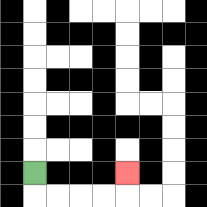{'start': '[1, 7]', 'end': '[5, 7]', 'path_directions': 'D,R,R,R,R,U', 'path_coordinates': '[[1, 7], [1, 8], [2, 8], [3, 8], [4, 8], [5, 8], [5, 7]]'}